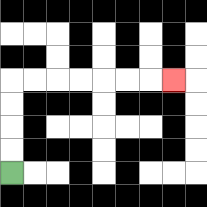{'start': '[0, 7]', 'end': '[7, 3]', 'path_directions': 'U,U,U,U,R,R,R,R,R,R,R', 'path_coordinates': '[[0, 7], [0, 6], [0, 5], [0, 4], [0, 3], [1, 3], [2, 3], [3, 3], [4, 3], [5, 3], [6, 3], [7, 3]]'}